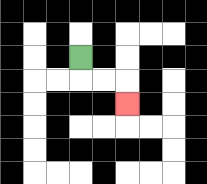{'start': '[3, 2]', 'end': '[5, 4]', 'path_directions': 'D,R,R,D', 'path_coordinates': '[[3, 2], [3, 3], [4, 3], [5, 3], [5, 4]]'}